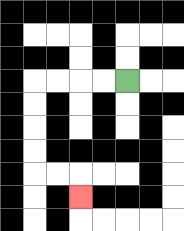{'start': '[5, 3]', 'end': '[3, 8]', 'path_directions': 'L,L,L,L,D,D,D,D,R,R,D', 'path_coordinates': '[[5, 3], [4, 3], [3, 3], [2, 3], [1, 3], [1, 4], [1, 5], [1, 6], [1, 7], [2, 7], [3, 7], [3, 8]]'}